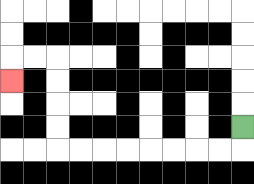{'start': '[10, 5]', 'end': '[0, 3]', 'path_directions': 'D,L,L,L,L,L,L,L,L,U,U,U,U,L,L,D', 'path_coordinates': '[[10, 5], [10, 6], [9, 6], [8, 6], [7, 6], [6, 6], [5, 6], [4, 6], [3, 6], [2, 6], [2, 5], [2, 4], [2, 3], [2, 2], [1, 2], [0, 2], [0, 3]]'}